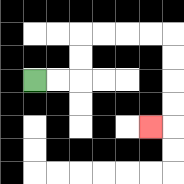{'start': '[1, 3]', 'end': '[6, 5]', 'path_directions': 'R,R,U,U,R,R,R,R,D,D,D,D,L', 'path_coordinates': '[[1, 3], [2, 3], [3, 3], [3, 2], [3, 1], [4, 1], [5, 1], [6, 1], [7, 1], [7, 2], [7, 3], [7, 4], [7, 5], [6, 5]]'}